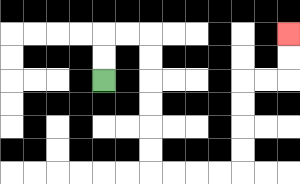{'start': '[4, 3]', 'end': '[12, 1]', 'path_directions': 'U,U,R,R,D,D,D,D,D,D,R,R,R,R,U,U,U,U,R,R,U,U', 'path_coordinates': '[[4, 3], [4, 2], [4, 1], [5, 1], [6, 1], [6, 2], [6, 3], [6, 4], [6, 5], [6, 6], [6, 7], [7, 7], [8, 7], [9, 7], [10, 7], [10, 6], [10, 5], [10, 4], [10, 3], [11, 3], [12, 3], [12, 2], [12, 1]]'}